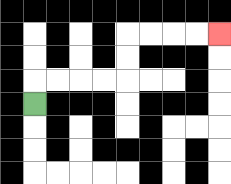{'start': '[1, 4]', 'end': '[9, 1]', 'path_directions': 'U,R,R,R,R,U,U,R,R,R,R', 'path_coordinates': '[[1, 4], [1, 3], [2, 3], [3, 3], [4, 3], [5, 3], [5, 2], [5, 1], [6, 1], [7, 1], [8, 1], [9, 1]]'}